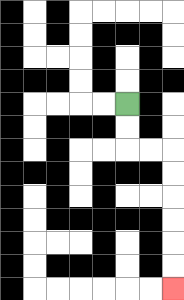{'start': '[5, 4]', 'end': '[7, 12]', 'path_directions': 'D,D,R,R,D,D,D,D,D,D', 'path_coordinates': '[[5, 4], [5, 5], [5, 6], [6, 6], [7, 6], [7, 7], [7, 8], [7, 9], [7, 10], [7, 11], [7, 12]]'}